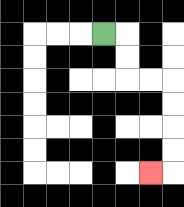{'start': '[4, 1]', 'end': '[6, 7]', 'path_directions': 'R,D,D,R,R,D,D,D,D,L', 'path_coordinates': '[[4, 1], [5, 1], [5, 2], [5, 3], [6, 3], [7, 3], [7, 4], [7, 5], [7, 6], [7, 7], [6, 7]]'}